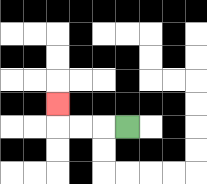{'start': '[5, 5]', 'end': '[2, 4]', 'path_directions': 'L,L,L,U', 'path_coordinates': '[[5, 5], [4, 5], [3, 5], [2, 5], [2, 4]]'}